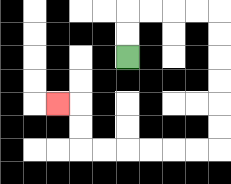{'start': '[5, 2]', 'end': '[2, 4]', 'path_directions': 'U,U,R,R,R,R,D,D,D,D,D,D,L,L,L,L,L,L,U,U,L', 'path_coordinates': '[[5, 2], [5, 1], [5, 0], [6, 0], [7, 0], [8, 0], [9, 0], [9, 1], [9, 2], [9, 3], [9, 4], [9, 5], [9, 6], [8, 6], [7, 6], [6, 6], [5, 6], [4, 6], [3, 6], [3, 5], [3, 4], [2, 4]]'}